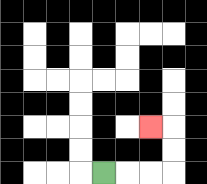{'start': '[4, 7]', 'end': '[6, 5]', 'path_directions': 'R,R,R,U,U,L', 'path_coordinates': '[[4, 7], [5, 7], [6, 7], [7, 7], [7, 6], [7, 5], [6, 5]]'}